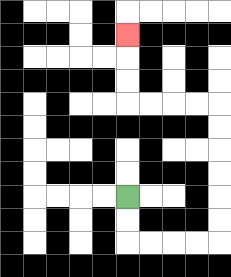{'start': '[5, 8]', 'end': '[5, 1]', 'path_directions': 'D,D,R,R,R,R,U,U,U,U,U,U,L,L,L,L,U,U,U', 'path_coordinates': '[[5, 8], [5, 9], [5, 10], [6, 10], [7, 10], [8, 10], [9, 10], [9, 9], [9, 8], [9, 7], [9, 6], [9, 5], [9, 4], [8, 4], [7, 4], [6, 4], [5, 4], [5, 3], [5, 2], [5, 1]]'}